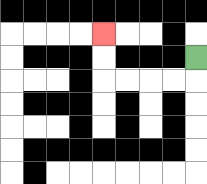{'start': '[8, 2]', 'end': '[4, 1]', 'path_directions': 'D,L,L,L,L,U,U', 'path_coordinates': '[[8, 2], [8, 3], [7, 3], [6, 3], [5, 3], [4, 3], [4, 2], [4, 1]]'}